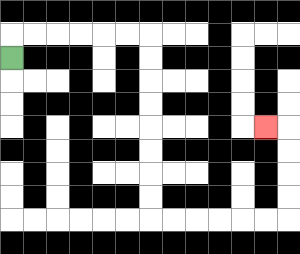{'start': '[0, 2]', 'end': '[11, 5]', 'path_directions': 'U,R,R,R,R,R,R,D,D,D,D,D,D,D,D,R,R,R,R,R,R,U,U,U,U,L', 'path_coordinates': '[[0, 2], [0, 1], [1, 1], [2, 1], [3, 1], [4, 1], [5, 1], [6, 1], [6, 2], [6, 3], [6, 4], [6, 5], [6, 6], [6, 7], [6, 8], [6, 9], [7, 9], [8, 9], [9, 9], [10, 9], [11, 9], [12, 9], [12, 8], [12, 7], [12, 6], [12, 5], [11, 5]]'}